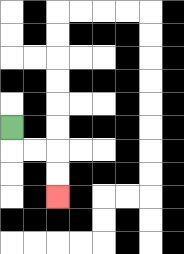{'start': '[0, 5]', 'end': '[2, 8]', 'path_directions': 'D,R,R,D,D', 'path_coordinates': '[[0, 5], [0, 6], [1, 6], [2, 6], [2, 7], [2, 8]]'}